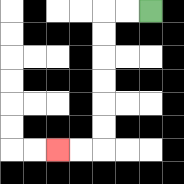{'start': '[6, 0]', 'end': '[2, 6]', 'path_directions': 'L,L,D,D,D,D,D,D,L,L', 'path_coordinates': '[[6, 0], [5, 0], [4, 0], [4, 1], [4, 2], [4, 3], [4, 4], [4, 5], [4, 6], [3, 6], [2, 6]]'}